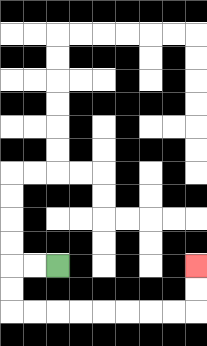{'start': '[2, 11]', 'end': '[8, 11]', 'path_directions': 'L,L,D,D,R,R,R,R,R,R,R,R,U,U', 'path_coordinates': '[[2, 11], [1, 11], [0, 11], [0, 12], [0, 13], [1, 13], [2, 13], [3, 13], [4, 13], [5, 13], [6, 13], [7, 13], [8, 13], [8, 12], [8, 11]]'}